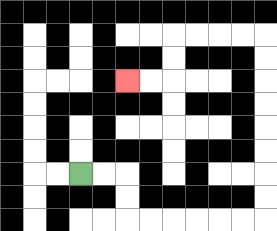{'start': '[3, 7]', 'end': '[5, 3]', 'path_directions': 'R,R,D,D,R,R,R,R,R,R,U,U,U,U,U,U,U,U,L,L,L,L,D,D,L,L', 'path_coordinates': '[[3, 7], [4, 7], [5, 7], [5, 8], [5, 9], [6, 9], [7, 9], [8, 9], [9, 9], [10, 9], [11, 9], [11, 8], [11, 7], [11, 6], [11, 5], [11, 4], [11, 3], [11, 2], [11, 1], [10, 1], [9, 1], [8, 1], [7, 1], [7, 2], [7, 3], [6, 3], [5, 3]]'}